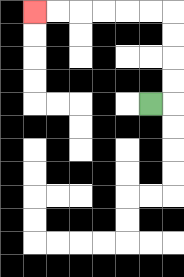{'start': '[6, 4]', 'end': '[1, 0]', 'path_directions': 'R,U,U,U,U,L,L,L,L,L,L', 'path_coordinates': '[[6, 4], [7, 4], [7, 3], [7, 2], [7, 1], [7, 0], [6, 0], [5, 0], [4, 0], [3, 0], [2, 0], [1, 0]]'}